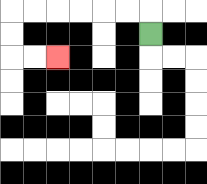{'start': '[6, 1]', 'end': '[2, 2]', 'path_directions': 'U,L,L,L,L,L,L,D,D,R,R', 'path_coordinates': '[[6, 1], [6, 0], [5, 0], [4, 0], [3, 0], [2, 0], [1, 0], [0, 0], [0, 1], [0, 2], [1, 2], [2, 2]]'}